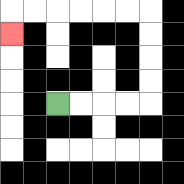{'start': '[2, 4]', 'end': '[0, 1]', 'path_directions': 'R,R,R,R,U,U,U,U,L,L,L,L,L,L,D', 'path_coordinates': '[[2, 4], [3, 4], [4, 4], [5, 4], [6, 4], [6, 3], [6, 2], [6, 1], [6, 0], [5, 0], [4, 0], [3, 0], [2, 0], [1, 0], [0, 0], [0, 1]]'}